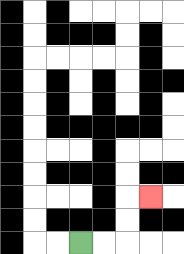{'start': '[3, 10]', 'end': '[6, 8]', 'path_directions': 'R,R,U,U,R', 'path_coordinates': '[[3, 10], [4, 10], [5, 10], [5, 9], [5, 8], [6, 8]]'}